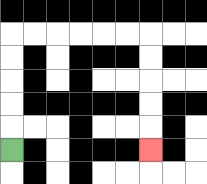{'start': '[0, 6]', 'end': '[6, 6]', 'path_directions': 'U,U,U,U,U,R,R,R,R,R,R,D,D,D,D,D', 'path_coordinates': '[[0, 6], [0, 5], [0, 4], [0, 3], [0, 2], [0, 1], [1, 1], [2, 1], [3, 1], [4, 1], [5, 1], [6, 1], [6, 2], [6, 3], [6, 4], [6, 5], [6, 6]]'}